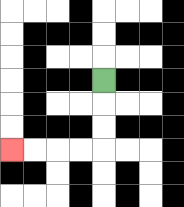{'start': '[4, 3]', 'end': '[0, 6]', 'path_directions': 'D,D,D,L,L,L,L', 'path_coordinates': '[[4, 3], [4, 4], [4, 5], [4, 6], [3, 6], [2, 6], [1, 6], [0, 6]]'}